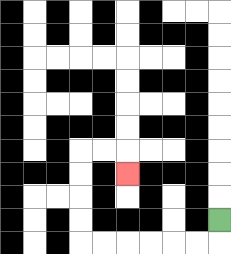{'start': '[9, 9]', 'end': '[5, 7]', 'path_directions': 'D,L,L,L,L,L,L,U,U,U,U,R,R,D', 'path_coordinates': '[[9, 9], [9, 10], [8, 10], [7, 10], [6, 10], [5, 10], [4, 10], [3, 10], [3, 9], [3, 8], [3, 7], [3, 6], [4, 6], [5, 6], [5, 7]]'}